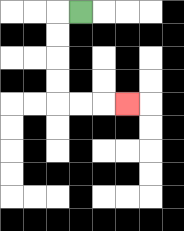{'start': '[3, 0]', 'end': '[5, 4]', 'path_directions': 'L,D,D,D,D,R,R,R', 'path_coordinates': '[[3, 0], [2, 0], [2, 1], [2, 2], [2, 3], [2, 4], [3, 4], [4, 4], [5, 4]]'}